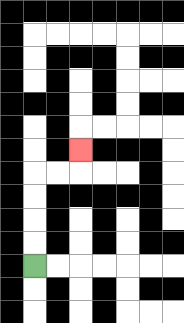{'start': '[1, 11]', 'end': '[3, 6]', 'path_directions': 'U,U,U,U,R,R,U', 'path_coordinates': '[[1, 11], [1, 10], [1, 9], [1, 8], [1, 7], [2, 7], [3, 7], [3, 6]]'}